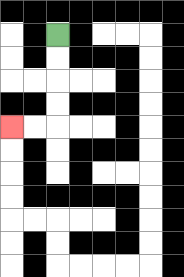{'start': '[2, 1]', 'end': '[0, 5]', 'path_directions': 'D,D,D,D,L,L', 'path_coordinates': '[[2, 1], [2, 2], [2, 3], [2, 4], [2, 5], [1, 5], [0, 5]]'}